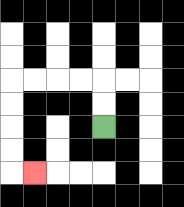{'start': '[4, 5]', 'end': '[1, 7]', 'path_directions': 'U,U,L,L,L,L,D,D,D,D,R', 'path_coordinates': '[[4, 5], [4, 4], [4, 3], [3, 3], [2, 3], [1, 3], [0, 3], [0, 4], [0, 5], [0, 6], [0, 7], [1, 7]]'}